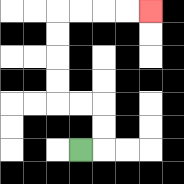{'start': '[3, 6]', 'end': '[6, 0]', 'path_directions': 'R,U,U,L,L,U,U,U,U,R,R,R,R', 'path_coordinates': '[[3, 6], [4, 6], [4, 5], [4, 4], [3, 4], [2, 4], [2, 3], [2, 2], [2, 1], [2, 0], [3, 0], [4, 0], [5, 0], [6, 0]]'}